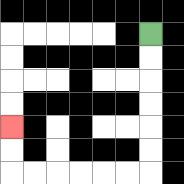{'start': '[6, 1]', 'end': '[0, 5]', 'path_directions': 'D,D,D,D,D,D,L,L,L,L,L,L,U,U', 'path_coordinates': '[[6, 1], [6, 2], [6, 3], [6, 4], [6, 5], [6, 6], [6, 7], [5, 7], [4, 7], [3, 7], [2, 7], [1, 7], [0, 7], [0, 6], [0, 5]]'}